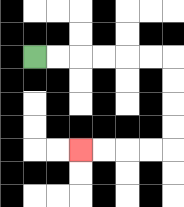{'start': '[1, 2]', 'end': '[3, 6]', 'path_directions': 'R,R,R,R,R,R,D,D,D,D,L,L,L,L', 'path_coordinates': '[[1, 2], [2, 2], [3, 2], [4, 2], [5, 2], [6, 2], [7, 2], [7, 3], [7, 4], [7, 5], [7, 6], [6, 6], [5, 6], [4, 6], [3, 6]]'}